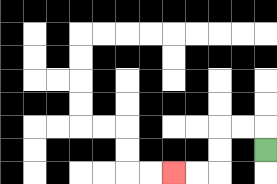{'start': '[11, 6]', 'end': '[7, 7]', 'path_directions': 'U,L,L,D,D,L,L', 'path_coordinates': '[[11, 6], [11, 5], [10, 5], [9, 5], [9, 6], [9, 7], [8, 7], [7, 7]]'}